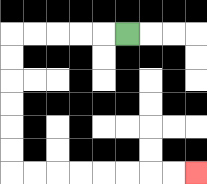{'start': '[5, 1]', 'end': '[8, 7]', 'path_directions': 'L,L,L,L,L,D,D,D,D,D,D,R,R,R,R,R,R,R,R', 'path_coordinates': '[[5, 1], [4, 1], [3, 1], [2, 1], [1, 1], [0, 1], [0, 2], [0, 3], [0, 4], [0, 5], [0, 6], [0, 7], [1, 7], [2, 7], [3, 7], [4, 7], [5, 7], [6, 7], [7, 7], [8, 7]]'}